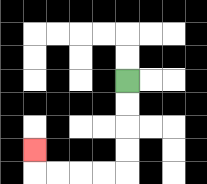{'start': '[5, 3]', 'end': '[1, 6]', 'path_directions': 'D,D,D,D,L,L,L,L,U', 'path_coordinates': '[[5, 3], [5, 4], [5, 5], [5, 6], [5, 7], [4, 7], [3, 7], [2, 7], [1, 7], [1, 6]]'}